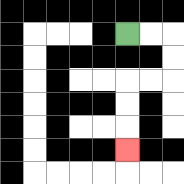{'start': '[5, 1]', 'end': '[5, 6]', 'path_directions': 'R,R,D,D,L,L,D,D,D', 'path_coordinates': '[[5, 1], [6, 1], [7, 1], [7, 2], [7, 3], [6, 3], [5, 3], [5, 4], [5, 5], [5, 6]]'}